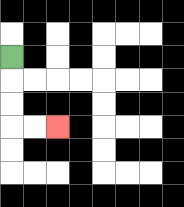{'start': '[0, 2]', 'end': '[2, 5]', 'path_directions': 'D,D,D,R,R', 'path_coordinates': '[[0, 2], [0, 3], [0, 4], [0, 5], [1, 5], [2, 5]]'}